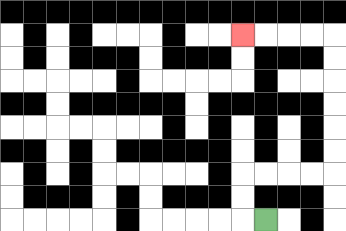{'start': '[11, 9]', 'end': '[10, 1]', 'path_directions': 'L,U,U,R,R,R,R,U,U,U,U,U,U,L,L,L,L', 'path_coordinates': '[[11, 9], [10, 9], [10, 8], [10, 7], [11, 7], [12, 7], [13, 7], [14, 7], [14, 6], [14, 5], [14, 4], [14, 3], [14, 2], [14, 1], [13, 1], [12, 1], [11, 1], [10, 1]]'}